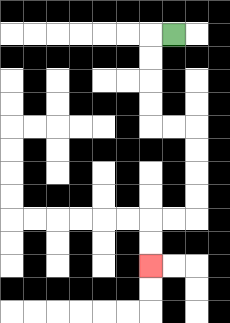{'start': '[7, 1]', 'end': '[6, 11]', 'path_directions': 'L,D,D,D,D,R,R,D,D,D,D,L,L,D,D', 'path_coordinates': '[[7, 1], [6, 1], [6, 2], [6, 3], [6, 4], [6, 5], [7, 5], [8, 5], [8, 6], [8, 7], [8, 8], [8, 9], [7, 9], [6, 9], [6, 10], [6, 11]]'}